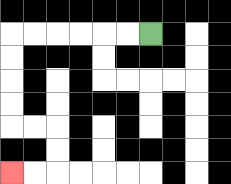{'start': '[6, 1]', 'end': '[0, 7]', 'path_directions': 'L,L,L,L,L,L,D,D,D,D,R,R,D,D,L,L', 'path_coordinates': '[[6, 1], [5, 1], [4, 1], [3, 1], [2, 1], [1, 1], [0, 1], [0, 2], [0, 3], [0, 4], [0, 5], [1, 5], [2, 5], [2, 6], [2, 7], [1, 7], [0, 7]]'}